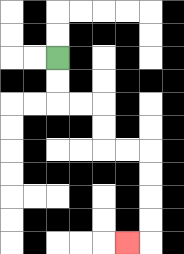{'start': '[2, 2]', 'end': '[5, 10]', 'path_directions': 'D,D,R,R,D,D,R,R,D,D,D,D,L', 'path_coordinates': '[[2, 2], [2, 3], [2, 4], [3, 4], [4, 4], [4, 5], [4, 6], [5, 6], [6, 6], [6, 7], [6, 8], [6, 9], [6, 10], [5, 10]]'}